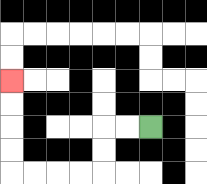{'start': '[6, 5]', 'end': '[0, 3]', 'path_directions': 'L,L,D,D,L,L,L,L,U,U,U,U', 'path_coordinates': '[[6, 5], [5, 5], [4, 5], [4, 6], [4, 7], [3, 7], [2, 7], [1, 7], [0, 7], [0, 6], [0, 5], [0, 4], [0, 3]]'}